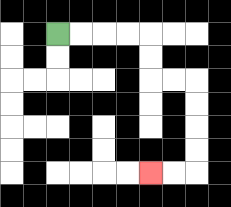{'start': '[2, 1]', 'end': '[6, 7]', 'path_directions': 'R,R,R,R,D,D,R,R,D,D,D,D,L,L', 'path_coordinates': '[[2, 1], [3, 1], [4, 1], [5, 1], [6, 1], [6, 2], [6, 3], [7, 3], [8, 3], [8, 4], [8, 5], [8, 6], [8, 7], [7, 7], [6, 7]]'}